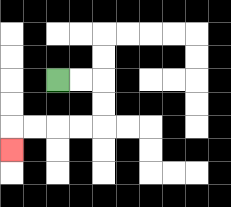{'start': '[2, 3]', 'end': '[0, 6]', 'path_directions': 'R,R,D,D,L,L,L,L,D', 'path_coordinates': '[[2, 3], [3, 3], [4, 3], [4, 4], [4, 5], [3, 5], [2, 5], [1, 5], [0, 5], [0, 6]]'}